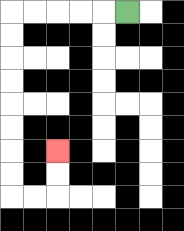{'start': '[5, 0]', 'end': '[2, 6]', 'path_directions': 'L,L,L,L,L,D,D,D,D,D,D,D,D,R,R,U,U', 'path_coordinates': '[[5, 0], [4, 0], [3, 0], [2, 0], [1, 0], [0, 0], [0, 1], [0, 2], [0, 3], [0, 4], [0, 5], [0, 6], [0, 7], [0, 8], [1, 8], [2, 8], [2, 7], [2, 6]]'}